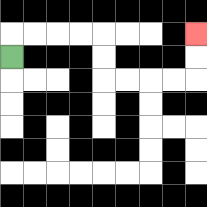{'start': '[0, 2]', 'end': '[8, 1]', 'path_directions': 'U,R,R,R,R,D,D,R,R,R,R,U,U', 'path_coordinates': '[[0, 2], [0, 1], [1, 1], [2, 1], [3, 1], [4, 1], [4, 2], [4, 3], [5, 3], [6, 3], [7, 3], [8, 3], [8, 2], [8, 1]]'}